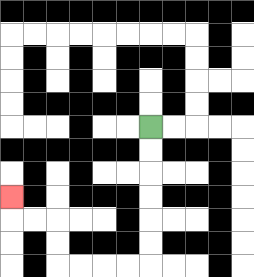{'start': '[6, 5]', 'end': '[0, 8]', 'path_directions': 'D,D,D,D,D,D,L,L,L,L,U,U,L,L,U', 'path_coordinates': '[[6, 5], [6, 6], [6, 7], [6, 8], [6, 9], [6, 10], [6, 11], [5, 11], [4, 11], [3, 11], [2, 11], [2, 10], [2, 9], [1, 9], [0, 9], [0, 8]]'}